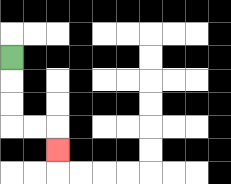{'start': '[0, 2]', 'end': '[2, 6]', 'path_directions': 'D,D,D,R,R,D', 'path_coordinates': '[[0, 2], [0, 3], [0, 4], [0, 5], [1, 5], [2, 5], [2, 6]]'}